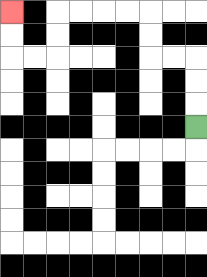{'start': '[8, 5]', 'end': '[0, 0]', 'path_directions': 'U,U,U,L,L,U,U,L,L,L,L,D,D,L,L,U,U', 'path_coordinates': '[[8, 5], [8, 4], [8, 3], [8, 2], [7, 2], [6, 2], [6, 1], [6, 0], [5, 0], [4, 0], [3, 0], [2, 0], [2, 1], [2, 2], [1, 2], [0, 2], [0, 1], [0, 0]]'}